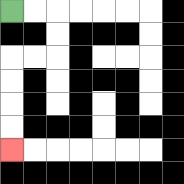{'start': '[0, 0]', 'end': '[0, 6]', 'path_directions': 'R,R,D,D,L,L,D,D,D,D', 'path_coordinates': '[[0, 0], [1, 0], [2, 0], [2, 1], [2, 2], [1, 2], [0, 2], [0, 3], [0, 4], [0, 5], [0, 6]]'}